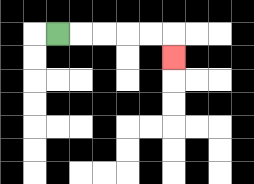{'start': '[2, 1]', 'end': '[7, 2]', 'path_directions': 'R,R,R,R,R,D', 'path_coordinates': '[[2, 1], [3, 1], [4, 1], [5, 1], [6, 1], [7, 1], [7, 2]]'}